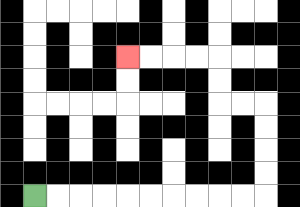{'start': '[1, 8]', 'end': '[5, 2]', 'path_directions': 'R,R,R,R,R,R,R,R,R,R,U,U,U,U,L,L,U,U,L,L,L,L', 'path_coordinates': '[[1, 8], [2, 8], [3, 8], [4, 8], [5, 8], [6, 8], [7, 8], [8, 8], [9, 8], [10, 8], [11, 8], [11, 7], [11, 6], [11, 5], [11, 4], [10, 4], [9, 4], [9, 3], [9, 2], [8, 2], [7, 2], [6, 2], [5, 2]]'}